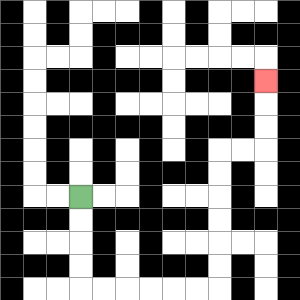{'start': '[3, 8]', 'end': '[11, 3]', 'path_directions': 'D,D,D,D,R,R,R,R,R,R,U,U,U,U,U,U,R,R,U,U,U', 'path_coordinates': '[[3, 8], [3, 9], [3, 10], [3, 11], [3, 12], [4, 12], [5, 12], [6, 12], [7, 12], [8, 12], [9, 12], [9, 11], [9, 10], [9, 9], [9, 8], [9, 7], [9, 6], [10, 6], [11, 6], [11, 5], [11, 4], [11, 3]]'}